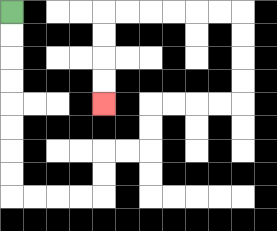{'start': '[0, 0]', 'end': '[4, 4]', 'path_directions': 'D,D,D,D,D,D,D,D,R,R,R,R,U,U,R,R,U,U,R,R,R,R,U,U,U,U,L,L,L,L,L,L,D,D,D,D', 'path_coordinates': '[[0, 0], [0, 1], [0, 2], [0, 3], [0, 4], [0, 5], [0, 6], [0, 7], [0, 8], [1, 8], [2, 8], [3, 8], [4, 8], [4, 7], [4, 6], [5, 6], [6, 6], [6, 5], [6, 4], [7, 4], [8, 4], [9, 4], [10, 4], [10, 3], [10, 2], [10, 1], [10, 0], [9, 0], [8, 0], [7, 0], [6, 0], [5, 0], [4, 0], [4, 1], [4, 2], [4, 3], [4, 4]]'}